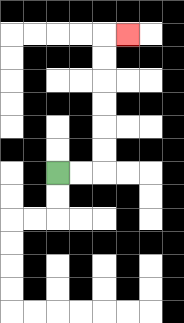{'start': '[2, 7]', 'end': '[5, 1]', 'path_directions': 'R,R,U,U,U,U,U,U,R', 'path_coordinates': '[[2, 7], [3, 7], [4, 7], [4, 6], [4, 5], [4, 4], [4, 3], [4, 2], [4, 1], [5, 1]]'}